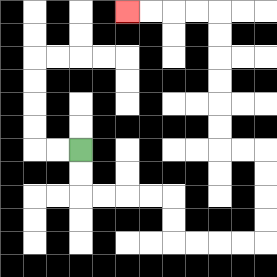{'start': '[3, 6]', 'end': '[5, 0]', 'path_directions': 'D,D,R,R,R,R,D,D,R,R,R,R,U,U,U,U,L,L,U,U,U,U,U,U,L,L,L,L', 'path_coordinates': '[[3, 6], [3, 7], [3, 8], [4, 8], [5, 8], [6, 8], [7, 8], [7, 9], [7, 10], [8, 10], [9, 10], [10, 10], [11, 10], [11, 9], [11, 8], [11, 7], [11, 6], [10, 6], [9, 6], [9, 5], [9, 4], [9, 3], [9, 2], [9, 1], [9, 0], [8, 0], [7, 0], [6, 0], [5, 0]]'}